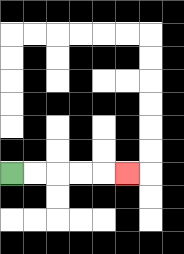{'start': '[0, 7]', 'end': '[5, 7]', 'path_directions': 'R,R,R,R,R', 'path_coordinates': '[[0, 7], [1, 7], [2, 7], [3, 7], [4, 7], [5, 7]]'}